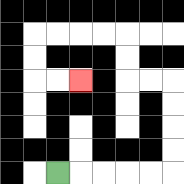{'start': '[2, 7]', 'end': '[3, 3]', 'path_directions': 'R,R,R,R,R,U,U,U,U,L,L,U,U,L,L,L,L,D,D,R,R', 'path_coordinates': '[[2, 7], [3, 7], [4, 7], [5, 7], [6, 7], [7, 7], [7, 6], [7, 5], [7, 4], [7, 3], [6, 3], [5, 3], [5, 2], [5, 1], [4, 1], [3, 1], [2, 1], [1, 1], [1, 2], [1, 3], [2, 3], [3, 3]]'}